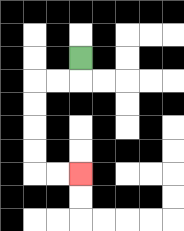{'start': '[3, 2]', 'end': '[3, 7]', 'path_directions': 'D,L,L,D,D,D,D,R,R', 'path_coordinates': '[[3, 2], [3, 3], [2, 3], [1, 3], [1, 4], [1, 5], [1, 6], [1, 7], [2, 7], [3, 7]]'}